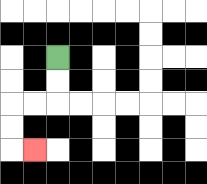{'start': '[2, 2]', 'end': '[1, 6]', 'path_directions': 'D,D,L,L,D,D,R', 'path_coordinates': '[[2, 2], [2, 3], [2, 4], [1, 4], [0, 4], [0, 5], [0, 6], [1, 6]]'}